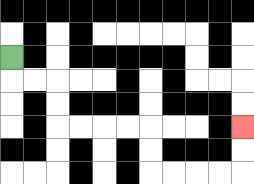{'start': '[0, 2]', 'end': '[10, 5]', 'path_directions': 'D,R,R,D,D,R,R,R,R,D,D,R,R,R,R,U,U', 'path_coordinates': '[[0, 2], [0, 3], [1, 3], [2, 3], [2, 4], [2, 5], [3, 5], [4, 5], [5, 5], [6, 5], [6, 6], [6, 7], [7, 7], [8, 7], [9, 7], [10, 7], [10, 6], [10, 5]]'}